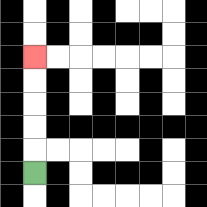{'start': '[1, 7]', 'end': '[1, 2]', 'path_directions': 'U,U,U,U,U', 'path_coordinates': '[[1, 7], [1, 6], [1, 5], [1, 4], [1, 3], [1, 2]]'}